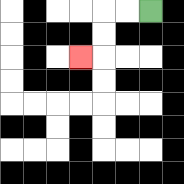{'start': '[6, 0]', 'end': '[3, 2]', 'path_directions': 'L,L,D,D,L', 'path_coordinates': '[[6, 0], [5, 0], [4, 0], [4, 1], [4, 2], [3, 2]]'}